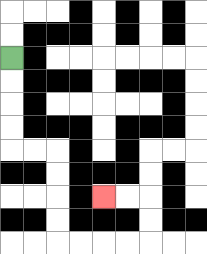{'start': '[0, 2]', 'end': '[4, 8]', 'path_directions': 'D,D,D,D,R,R,D,D,D,D,R,R,R,R,U,U,L,L', 'path_coordinates': '[[0, 2], [0, 3], [0, 4], [0, 5], [0, 6], [1, 6], [2, 6], [2, 7], [2, 8], [2, 9], [2, 10], [3, 10], [4, 10], [5, 10], [6, 10], [6, 9], [6, 8], [5, 8], [4, 8]]'}